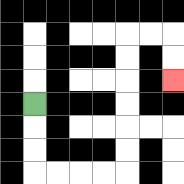{'start': '[1, 4]', 'end': '[7, 3]', 'path_directions': 'D,D,D,R,R,R,R,U,U,U,U,U,U,R,R,D,D', 'path_coordinates': '[[1, 4], [1, 5], [1, 6], [1, 7], [2, 7], [3, 7], [4, 7], [5, 7], [5, 6], [5, 5], [5, 4], [5, 3], [5, 2], [5, 1], [6, 1], [7, 1], [7, 2], [7, 3]]'}